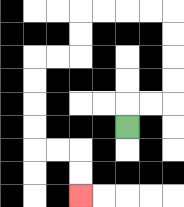{'start': '[5, 5]', 'end': '[3, 8]', 'path_directions': 'U,R,R,U,U,U,U,L,L,L,L,D,D,L,L,D,D,D,D,R,R,D,D', 'path_coordinates': '[[5, 5], [5, 4], [6, 4], [7, 4], [7, 3], [7, 2], [7, 1], [7, 0], [6, 0], [5, 0], [4, 0], [3, 0], [3, 1], [3, 2], [2, 2], [1, 2], [1, 3], [1, 4], [1, 5], [1, 6], [2, 6], [3, 6], [3, 7], [3, 8]]'}